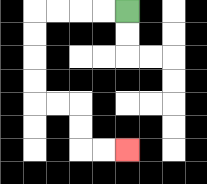{'start': '[5, 0]', 'end': '[5, 6]', 'path_directions': 'L,L,L,L,D,D,D,D,R,R,D,D,R,R', 'path_coordinates': '[[5, 0], [4, 0], [3, 0], [2, 0], [1, 0], [1, 1], [1, 2], [1, 3], [1, 4], [2, 4], [3, 4], [3, 5], [3, 6], [4, 6], [5, 6]]'}